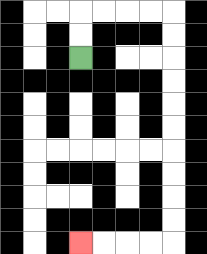{'start': '[3, 2]', 'end': '[3, 10]', 'path_directions': 'U,U,R,R,R,R,D,D,D,D,D,D,D,D,D,D,L,L,L,L', 'path_coordinates': '[[3, 2], [3, 1], [3, 0], [4, 0], [5, 0], [6, 0], [7, 0], [7, 1], [7, 2], [7, 3], [7, 4], [7, 5], [7, 6], [7, 7], [7, 8], [7, 9], [7, 10], [6, 10], [5, 10], [4, 10], [3, 10]]'}